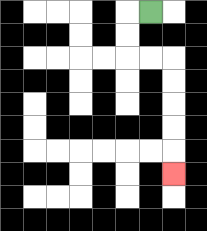{'start': '[6, 0]', 'end': '[7, 7]', 'path_directions': 'L,D,D,R,R,D,D,D,D,D', 'path_coordinates': '[[6, 0], [5, 0], [5, 1], [5, 2], [6, 2], [7, 2], [7, 3], [7, 4], [7, 5], [7, 6], [7, 7]]'}